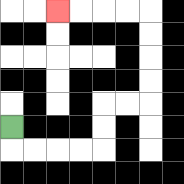{'start': '[0, 5]', 'end': '[2, 0]', 'path_directions': 'D,R,R,R,R,U,U,R,R,U,U,U,U,L,L,L,L', 'path_coordinates': '[[0, 5], [0, 6], [1, 6], [2, 6], [3, 6], [4, 6], [4, 5], [4, 4], [5, 4], [6, 4], [6, 3], [6, 2], [6, 1], [6, 0], [5, 0], [4, 0], [3, 0], [2, 0]]'}